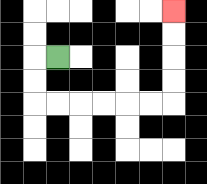{'start': '[2, 2]', 'end': '[7, 0]', 'path_directions': 'L,D,D,R,R,R,R,R,R,U,U,U,U', 'path_coordinates': '[[2, 2], [1, 2], [1, 3], [1, 4], [2, 4], [3, 4], [4, 4], [5, 4], [6, 4], [7, 4], [7, 3], [7, 2], [7, 1], [7, 0]]'}